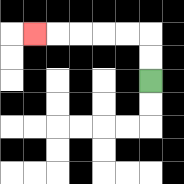{'start': '[6, 3]', 'end': '[1, 1]', 'path_directions': 'U,U,L,L,L,L,L', 'path_coordinates': '[[6, 3], [6, 2], [6, 1], [5, 1], [4, 1], [3, 1], [2, 1], [1, 1]]'}